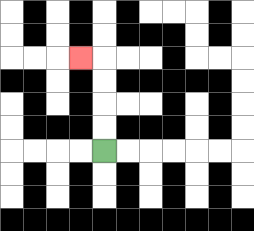{'start': '[4, 6]', 'end': '[3, 2]', 'path_directions': 'U,U,U,U,L', 'path_coordinates': '[[4, 6], [4, 5], [4, 4], [4, 3], [4, 2], [3, 2]]'}